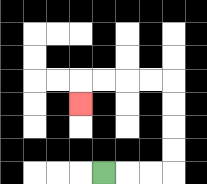{'start': '[4, 7]', 'end': '[3, 4]', 'path_directions': 'R,R,R,U,U,U,U,L,L,L,L,D', 'path_coordinates': '[[4, 7], [5, 7], [6, 7], [7, 7], [7, 6], [7, 5], [7, 4], [7, 3], [6, 3], [5, 3], [4, 3], [3, 3], [3, 4]]'}